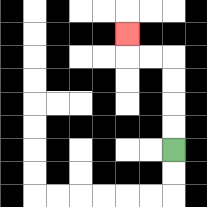{'start': '[7, 6]', 'end': '[5, 1]', 'path_directions': 'U,U,U,U,L,L,U', 'path_coordinates': '[[7, 6], [7, 5], [7, 4], [7, 3], [7, 2], [6, 2], [5, 2], [5, 1]]'}